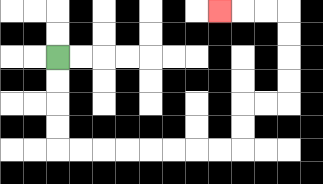{'start': '[2, 2]', 'end': '[9, 0]', 'path_directions': 'D,D,D,D,R,R,R,R,R,R,R,R,U,U,R,R,U,U,U,U,L,L,L', 'path_coordinates': '[[2, 2], [2, 3], [2, 4], [2, 5], [2, 6], [3, 6], [4, 6], [5, 6], [6, 6], [7, 6], [8, 6], [9, 6], [10, 6], [10, 5], [10, 4], [11, 4], [12, 4], [12, 3], [12, 2], [12, 1], [12, 0], [11, 0], [10, 0], [9, 0]]'}